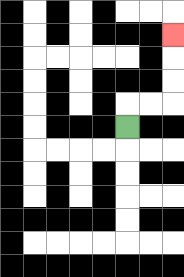{'start': '[5, 5]', 'end': '[7, 1]', 'path_directions': 'U,R,R,U,U,U', 'path_coordinates': '[[5, 5], [5, 4], [6, 4], [7, 4], [7, 3], [7, 2], [7, 1]]'}